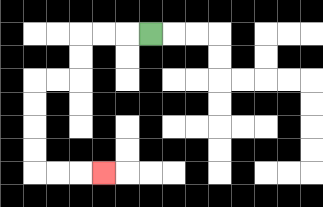{'start': '[6, 1]', 'end': '[4, 7]', 'path_directions': 'L,L,L,D,D,L,L,D,D,D,D,R,R,R', 'path_coordinates': '[[6, 1], [5, 1], [4, 1], [3, 1], [3, 2], [3, 3], [2, 3], [1, 3], [1, 4], [1, 5], [1, 6], [1, 7], [2, 7], [3, 7], [4, 7]]'}